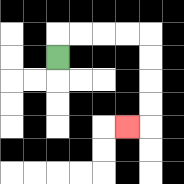{'start': '[2, 2]', 'end': '[5, 5]', 'path_directions': 'U,R,R,R,R,D,D,D,D,L', 'path_coordinates': '[[2, 2], [2, 1], [3, 1], [4, 1], [5, 1], [6, 1], [6, 2], [6, 3], [6, 4], [6, 5], [5, 5]]'}